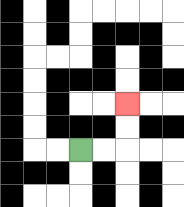{'start': '[3, 6]', 'end': '[5, 4]', 'path_directions': 'R,R,U,U', 'path_coordinates': '[[3, 6], [4, 6], [5, 6], [5, 5], [5, 4]]'}